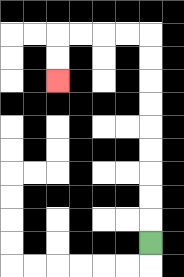{'start': '[6, 10]', 'end': '[2, 3]', 'path_directions': 'U,U,U,U,U,U,U,U,U,L,L,L,L,D,D', 'path_coordinates': '[[6, 10], [6, 9], [6, 8], [6, 7], [6, 6], [6, 5], [6, 4], [6, 3], [6, 2], [6, 1], [5, 1], [4, 1], [3, 1], [2, 1], [2, 2], [2, 3]]'}